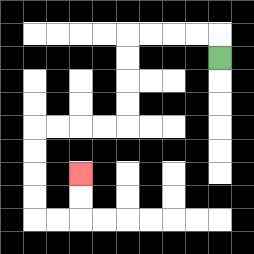{'start': '[9, 2]', 'end': '[3, 7]', 'path_directions': 'U,L,L,L,L,D,D,D,D,L,L,L,L,D,D,D,D,R,R,U,U', 'path_coordinates': '[[9, 2], [9, 1], [8, 1], [7, 1], [6, 1], [5, 1], [5, 2], [5, 3], [5, 4], [5, 5], [4, 5], [3, 5], [2, 5], [1, 5], [1, 6], [1, 7], [1, 8], [1, 9], [2, 9], [3, 9], [3, 8], [3, 7]]'}